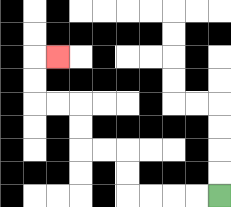{'start': '[9, 8]', 'end': '[2, 2]', 'path_directions': 'L,L,L,L,U,U,L,L,U,U,L,L,U,U,R', 'path_coordinates': '[[9, 8], [8, 8], [7, 8], [6, 8], [5, 8], [5, 7], [5, 6], [4, 6], [3, 6], [3, 5], [3, 4], [2, 4], [1, 4], [1, 3], [1, 2], [2, 2]]'}